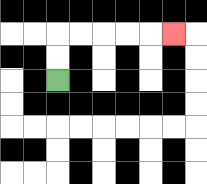{'start': '[2, 3]', 'end': '[7, 1]', 'path_directions': 'U,U,R,R,R,R,R', 'path_coordinates': '[[2, 3], [2, 2], [2, 1], [3, 1], [4, 1], [5, 1], [6, 1], [7, 1]]'}